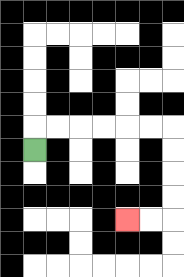{'start': '[1, 6]', 'end': '[5, 9]', 'path_directions': 'U,R,R,R,R,R,R,D,D,D,D,L,L', 'path_coordinates': '[[1, 6], [1, 5], [2, 5], [3, 5], [4, 5], [5, 5], [6, 5], [7, 5], [7, 6], [7, 7], [7, 8], [7, 9], [6, 9], [5, 9]]'}